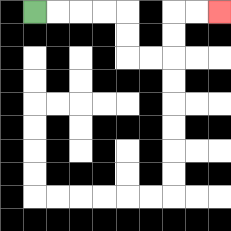{'start': '[1, 0]', 'end': '[9, 0]', 'path_directions': 'R,R,R,R,D,D,R,R,U,U,R,R', 'path_coordinates': '[[1, 0], [2, 0], [3, 0], [4, 0], [5, 0], [5, 1], [5, 2], [6, 2], [7, 2], [7, 1], [7, 0], [8, 0], [9, 0]]'}